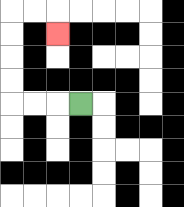{'start': '[3, 4]', 'end': '[2, 1]', 'path_directions': 'L,L,L,U,U,U,U,R,R,D', 'path_coordinates': '[[3, 4], [2, 4], [1, 4], [0, 4], [0, 3], [0, 2], [0, 1], [0, 0], [1, 0], [2, 0], [2, 1]]'}